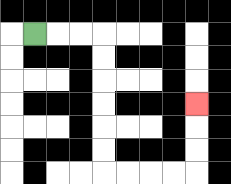{'start': '[1, 1]', 'end': '[8, 4]', 'path_directions': 'R,R,R,D,D,D,D,D,D,R,R,R,R,U,U,U', 'path_coordinates': '[[1, 1], [2, 1], [3, 1], [4, 1], [4, 2], [4, 3], [4, 4], [4, 5], [4, 6], [4, 7], [5, 7], [6, 7], [7, 7], [8, 7], [8, 6], [8, 5], [8, 4]]'}